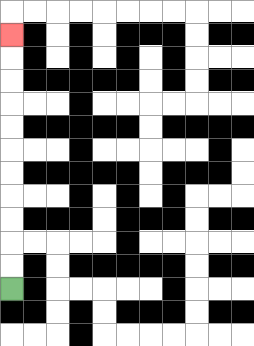{'start': '[0, 12]', 'end': '[0, 1]', 'path_directions': 'U,U,U,U,U,U,U,U,U,U,U', 'path_coordinates': '[[0, 12], [0, 11], [0, 10], [0, 9], [0, 8], [0, 7], [0, 6], [0, 5], [0, 4], [0, 3], [0, 2], [0, 1]]'}